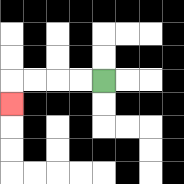{'start': '[4, 3]', 'end': '[0, 4]', 'path_directions': 'L,L,L,L,D', 'path_coordinates': '[[4, 3], [3, 3], [2, 3], [1, 3], [0, 3], [0, 4]]'}